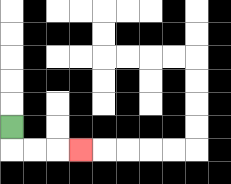{'start': '[0, 5]', 'end': '[3, 6]', 'path_directions': 'D,R,R,R', 'path_coordinates': '[[0, 5], [0, 6], [1, 6], [2, 6], [3, 6]]'}